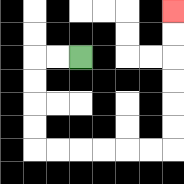{'start': '[3, 2]', 'end': '[7, 0]', 'path_directions': 'L,L,D,D,D,D,R,R,R,R,R,R,U,U,U,U,U,U', 'path_coordinates': '[[3, 2], [2, 2], [1, 2], [1, 3], [1, 4], [1, 5], [1, 6], [2, 6], [3, 6], [4, 6], [5, 6], [6, 6], [7, 6], [7, 5], [7, 4], [7, 3], [7, 2], [7, 1], [7, 0]]'}